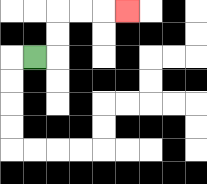{'start': '[1, 2]', 'end': '[5, 0]', 'path_directions': 'R,U,U,R,R,R', 'path_coordinates': '[[1, 2], [2, 2], [2, 1], [2, 0], [3, 0], [4, 0], [5, 0]]'}